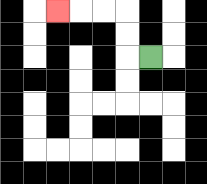{'start': '[6, 2]', 'end': '[2, 0]', 'path_directions': 'L,U,U,L,L,L', 'path_coordinates': '[[6, 2], [5, 2], [5, 1], [5, 0], [4, 0], [3, 0], [2, 0]]'}